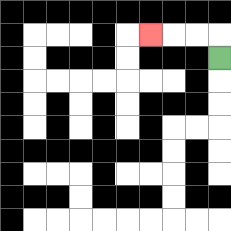{'start': '[9, 2]', 'end': '[6, 1]', 'path_directions': 'U,L,L,L', 'path_coordinates': '[[9, 2], [9, 1], [8, 1], [7, 1], [6, 1]]'}